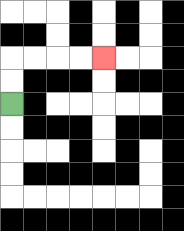{'start': '[0, 4]', 'end': '[4, 2]', 'path_directions': 'U,U,R,R,R,R', 'path_coordinates': '[[0, 4], [0, 3], [0, 2], [1, 2], [2, 2], [3, 2], [4, 2]]'}